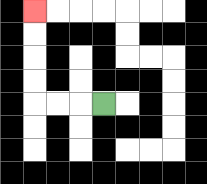{'start': '[4, 4]', 'end': '[1, 0]', 'path_directions': 'L,L,L,U,U,U,U', 'path_coordinates': '[[4, 4], [3, 4], [2, 4], [1, 4], [1, 3], [1, 2], [1, 1], [1, 0]]'}